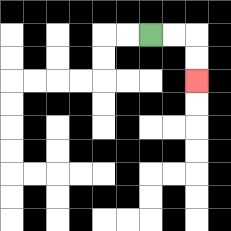{'start': '[6, 1]', 'end': '[8, 3]', 'path_directions': 'R,R,D,D', 'path_coordinates': '[[6, 1], [7, 1], [8, 1], [8, 2], [8, 3]]'}